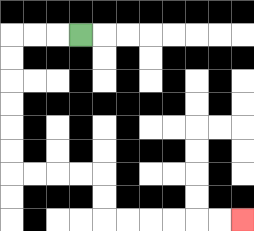{'start': '[3, 1]', 'end': '[10, 9]', 'path_directions': 'L,L,L,D,D,D,D,D,D,R,R,R,R,D,D,R,R,R,R,R,R', 'path_coordinates': '[[3, 1], [2, 1], [1, 1], [0, 1], [0, 2], [0, 3], [0, 4], [0, 5], [0, 6], [0, 7], [1, 7], [2, 7], [3, 7], [4, 7], [4, 8], [4, 9], [5, 9], [6, 9], [7, 9], [8, 9], [9, 9], [10, 9]]'}